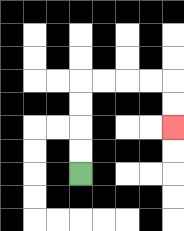{'start': '[3, 7]', 'end': '[7, 5]', 'path_directions': 'U,U,U,U,R,R,R,R,D,D', 'path_coordinates': '[[3, 7], [3, 6], [3, 5], [3, 4], [3, 3], [4, 3], [5, 3], [6, 3], [7, 3], [7, 4], [7, 5]]'}